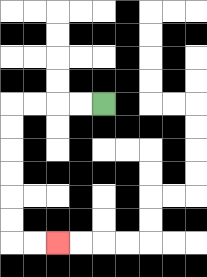{'start': '[4, 4]', 'end': '[2, 10]', 'path_directions': 'L,L,L,L,D,D,D,D,D,D,R,R', 'path_coordinates': '[[4, 4], [3, 4], [2, 4], [1, 4], [0, 4], [0, 5], [0, 6], [0, 7], [0, 8], [0, 9], [0, 10], [1, 10], [2, 10]]'}